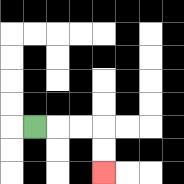{'start': '[1, 5]', 'end': '[4, 7]', 'path_directions': 'R,R,R,D,D', 'path_coordinates': '[[1, 5], [2, 5], [3, 5], [4, 5], [4, 6], [4, 7]]'}